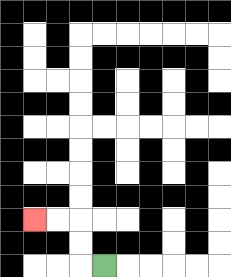{'start': '[4, 11]', 'end': '[1, 9]', 'path_directions': 'L,U,U,L,L', 'path_coordinates': '[[4, 11], [3, 11], [3, 10], [3, 9], [2, 9], [1, 9]]'}